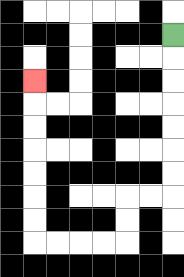{'start': '[7, 1]', 'end': '[1, 3]', 'path_directions': 'D,D,D,D,D,D,D,L,L,D,D,L,L,L,L,U,U,U,U,U,U,U', 'path_coordinates': '[[7, 1], [7, 2], [7, 3], [7, 4], [7, 5], [7, 6], [7, 7], [7, 8], [6, 8], [5, 8], [5, 9], [5, 10], [4, 10], [3, 10], [2, 10], [1, 10], [1, 9], [1, 8], [1, 7], [1, 6], [1, 5], [1, 4], [1, 3]]'}